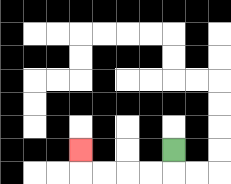{'start': '[7, 6]', 'end': '[3, 6]', 'path_directions': 'D,L,L,L,L,U', 'path_coordinates': '[[7, 6], [7, 7], [6, 7], [5, 7], [4, 7], [3, 7], [3, 6]]'}